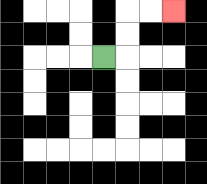{'start': '[4, 2]', 'end': '[7, 0]', 'path_directions': 'R,U,U,R,R', 'path_coordinates': '[[4, 2], [5, 2], [5, 1], [5, 0], [6, 0], [7, 0]]'}